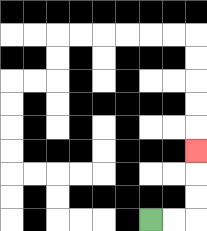{'start': '[6, 9]', 'end': '[8, 6]', 'path_directions': 'R,R,U,U,U', 'path_coordinates': '[[6, 9], [7, 9], [8, 9], [8, 8], [8, 7], [8, 6]]'}